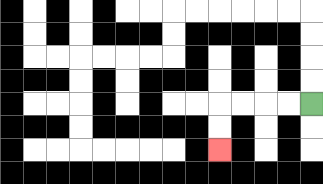{'start': '[13, 4]', 'end': '[9, 6]', 'path_directions': 'L,L,L,L,D,D', 'path_coordinates': '[[13, 4], [12, 4], [11, 4], [10, 4], [9, 4], [9, 5], [9, 6]]'}